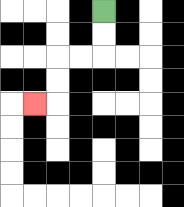{'start': '[4, 0]', 'end': '[1, 4]', 'path_directions': 'D,D,L,L,D,D,L', 'path_coordinates': '[[4, 0], [4, 1], [4, 2], [3, 2], [2, 2], [2, 3], [2, 4], [1, 4]]'}